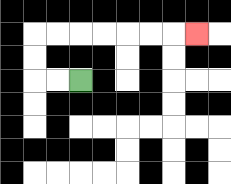{'start': '[3, 3]', 'end': '[8, 1]', 'path_directions': 'L,L,U,U,R,R,R,R,R,R,R', 'path_coordinates': '[[3, 3], [2, 3], [1, 3], [1, 2], [1, 1], [2, 1], [3, 1], [4, 1], [5, 1], [6, 1], [7, 1], [8, 1]]'}